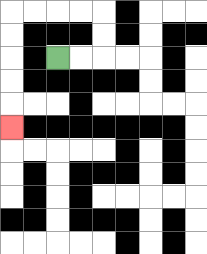{'start': '[2, 2]', 'end': '[0, 5]', 'path_directions': 'R,R,U,U,L,L,L,L,D,D,D,D,D', 'path_coordinates': '[[2, 2], [3, 2], [4, 2], [4, 1], [4, 0], [3, 0], [2, 0], [1, 0], [0, 0], [0, 1], [0, 2], [0, 3], [0, 4], [0, 5]]'}